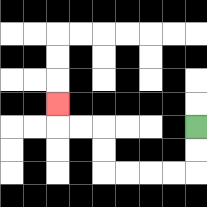{'start': '[8, 5]', 'end': '[2, 4]', 'path_directions': 'D,D,L,L,L,L,U,U,L,L,U', 'path_coordinates': '[[8, 5], [8, 6], [8, 7], [7, 7], [6, 7], [5, 7], [4, 7], [4, 6], [4, 5], [3, 5], [2, 5], [2, 4]]'}